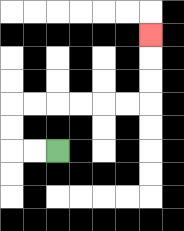{'start': '[2, 6]', 'end': '[6, 1]', 'path_directions': 'L,L,U,U,R,R,R,R,R,R,U,U,U', 'path_coordinates': '[[2, 6], [1, 6], [0, 6], [0, 5], [0, 4], [1, 4], [2, 4], [3, 4], [4, 4], [5, 4], [6, 4], [6, 3], [6, 2], [6, 1]]'}